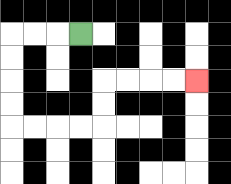{'start': '[3, 1]', 'end': '[8, 3]', 'path_directions': 'L,L,L,D,D,D,D,R,R,R,R,U,U,R,R,R,R', 'path_coordinates': '[[3, 1], [2, 1], [1, 1], [0, 1], [0, 2], [0, 3], [0, 4], [0, 5], [1, 5], [2, 5], [3, 5], [4, 5], [4, 4], [4, 3], [5, 3], [6, 3], [7, 3], [8, 3]]'}